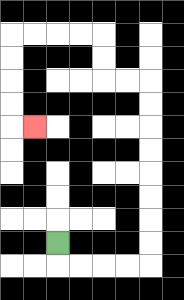{'start': '[2, 10]', 'end': '[1, 5]', 'path_directions': 'D,R,R,R,R,U,U,U,U,U,U,U,U,L,L,U,U,L,L,L,L,D,D,D,D,R', 'path_coordinates': '[[2, 10], [2, 11], [3, 11], [4, 11], [5, 11], [6, 11], [6, 10], [6, 9], [6, 8], [6, 7], [6, 6], [6, 5], [6, 4], [6, 3], [5, 3], [4, 3], [4, 2], [4, 1], [3, 1], [2, 1], [1, 1], [0, 1], [0, 2], [0, 3], [0, 4], [0, 5], [1, 5]]'}